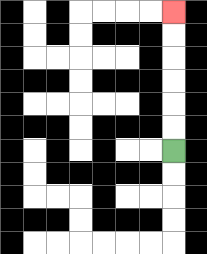{'start': '[7, 6]', 'end': '[7, 0]', 'path_directions': 'U,U,U,U,U,U', 'path_coordinates': '[[7, 6], [7, 5], [7, 4], [7, 3], [7, 2], [7, 1], [7, 0]]'}